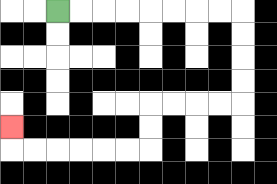{'start': '[2, 0]', 'end': '[0, 5]', 'path_directions': 'R,R,R,R,R,R,R,R,D,D,D,D,L,L,L,L,D,D,L,L,L,L,L,L,U', 'path_coordinates': '[[2, 0], [3, 0], [4, 0], [5, 0], [6, 0], [7, 0], [8, 0], [9, 0], [10, 0], [10, 1], [10, 2], [10, 3], [10, 4], [9, 4], [8, 4], [7, 4], [6, 4], [6, 5], [6, 6], [5, 6], [4, 6], [3, 6], [2, 6], [1, 6], [0, 6], [0, 5]]'}